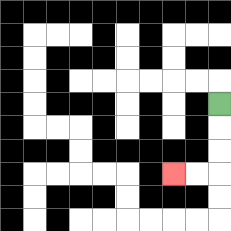{'start': '[9, 4]', 'end': '[7, 7]', 'path_directions': 'D,D,D,L,L', 'path_coordinates': '[[9, 4], [9, 5], [9, 6], [9, 7], [8, 7], [7, 7]]'}